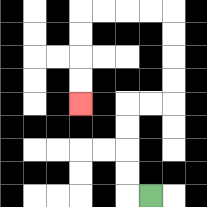{'start': '[6, 8]', 'end': '[3, 4]', 'path_directions': 'L,U,U,U,U,R,R,U,U,U,U,L,L,L,L,D,D,D,D', 'path_coordinates': '[[6, 8], [5, 8], [5, 7], [5, 6], [5, 5], [5, 4], [6, 4], [7, 4], [7, 3], [7, 2], [7, 1], [7, 0], [6, 0], [5, 0], [4, 0], [3, 0], [3, 1], [3, 2], [3, 3], [3, 4]]'}